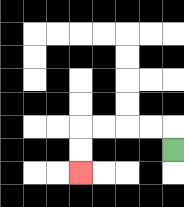{'start': '[7, 6]', 'end': '[3, 7]', 'path_directions': 'U,L,L,L,L,D,D', 'path_coordinates': '[[7, 6], [7, 5], [6, 5], [5, 5], [4, 5], [3, 5], [3, 6], [3, 7]]'}